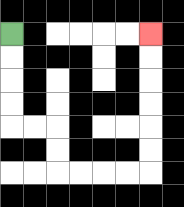{'start': '[0, 1]', 'end': '[6, 1]', 'path_directions': 'D,D,D,D,R,R,D,D,R,R,R,R,U,U,U,U,U,U', 'path_coordinates': '[[0, 1], [0, 2], [0, 3], [0, 4], [0, 5], [1, 5], [2, 5], [2, 6], [2, 7], [3, 7], [4, 7], [5, 7], [6, 7], [6, 6], [6, 5], [6, 4], [6, 3], [6, 2], [6, 1]]'}